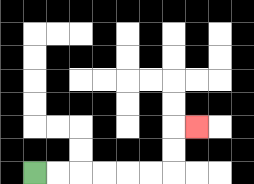{'start': '[1, 7]', 'end': '[8, 5]', 'path_directions': 'R,R,R,R,R,R,U,U,R', 'path_coordinates': '[[1, 7], [2, 7], [3, 7], [4, 7], [5, 7], [6, 7], [7, 7], [7, 6], [7, 5], [8, 5]]'}